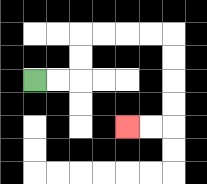{'start': '[1, 3]', 'end': '[5, 5]', 'path_directions': 'R,R,U,U,R,R,R,R,D,D,D,D,L,L', 'path_coordinates': '[[1, 3], [2, 3], [3, 3], [3, 2], [3, 1], [4, 1], [5, 1], [6, 1], [7, 1], [7, 2], [7, 3], [7, 4], [7, 5], [6, 5], [5, 5]]'}